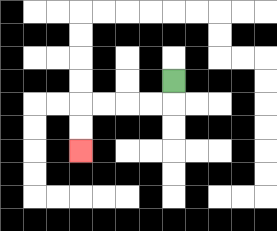{'start': '[7, 3]', 'end': '[3, 6]', 'path_directions': 'D,L,L,L,L,D,D', 'path_coordinates': '[[7, 3], [7, 4], [6, 4], [5, 4], [4, 4], [3, 4], [3, 5], [3, 6]]'}